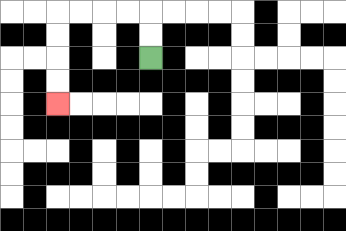{'start': '[6, 2]', 'end': '[2, 4]', 'path_directions': 'U,U,L,L,L,L,D,D,D,D', 'path_coordinates': '[[6, 2], [6, 1], [6, 0], [5, 0], [4, 0], [3, 0], [2, 0], [2, 1], [2, 2], [2, 3], [2, 4]]'}